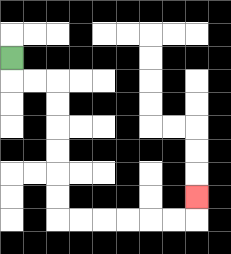{'start': '[0, 2]', 'end': '[8, 8]', 'path_directions': 'D,R,R,D,D,D,D,D,D,R,R,R,R,R,R,U', 'path_coordinates': '[[0, 2], [0, 3], [1, 3], [2, 3], [2, 4], [2, 5], [2, 6], [2, 7], [2, 8], [2, 9], [3, 9], [4, 9], [5, 9], [6, 9], [7, 9], [8, 9], [8, 8]]'}